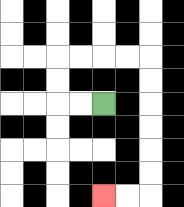{'start': '[4, 4]', 'end': '[4, 8]', 'path_directions': 'L,L,U,U,R,R,R,R,D,D,D,D,D,D,L,L', 'path_coordinates': '[[4, 4], [3, 4], [2, 4], [2, 3], [2, 2], [3, 2], [4, 2], [5, 2], [6, 2], [6, 3], [6, 4], [6, 5], [6, 6], [6, 7], [6, 8], [5, 8], [4, 8]]'}